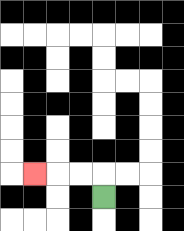{'start': '[4, 8]', 'end': '[1, 7]', 'path_directions': 'U,L,L,L', 'path_coordinates': '[[4, 8], [4, 7], [3, 7], [2, 7], [1, 7]]'}